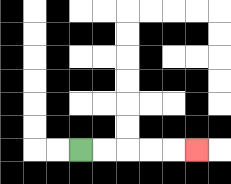{'start': '[3, 6]', 'end': '[8, 6]', 'path_directions': 'R,R,R,R,R', 'path_coordinates': '[[3, 6], [4, 6], [5, 6], [6, 6], [7, 6], [8, 6]]'}